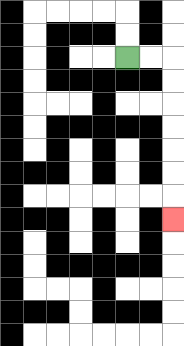{'start': '[5, 2]', 'end': '[7, 9]', 'path_directions': 'R,R,D,D,D,D,D,D,D', 'path_coordinates': '[[5, 2], [6, 2], [7, 2], [7, 3], [7, 4], [7, 5], [7, 6], [7, 7], [7, 8], [7, 9]]'}